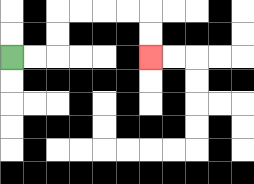{'start': '[0, 2]', 'end': '[6, 2]', 'path_directions': 'R,R,U,U,R,R,R,R,D,D', 'path_coordinates': '[[0, 2], [1, 2], [2, 2], [2, 1], [2, 0], [3, 0], [4, 0], [5, 0], [6, 0], [6, 1], [6, 2]]'}